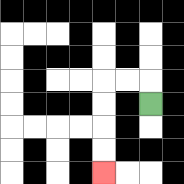{'start': '[6, 4]', 'end': '[4, 7]', 'path_directions': 'U,L,L,D,D,D,D', 'path_coordinates': '[[6, 4], [6, 3], [5, 3], [4, 3], [4, 4], [4, 5], [4, 6], [4, 7]]'}